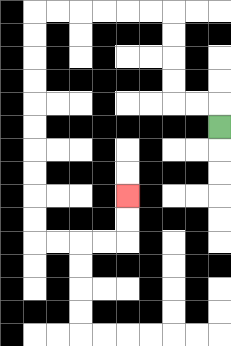{'start': '[9, 5]', 'end': '[5, 8]', 'path_directions': 'U,L,L,U,U,U,U,L,L,L,L,L,L,D,D,D,D,D,D,D,D,D,D,R,R,R,R,U,U', 'path_coordinates': '[[9, 5], [9, 4], [8, 4], [7, 4], [7, 3], [7, 2], [7, 1], [7, 0], [6, 0], [5, 0], [4, 0], [3, 0], [2, 0], [1, 0], [1, 1], [1, 2], [1, 3], [1, 4], [1, 5], [1, 6], [1, 7], [1, 8], [1, 9], [1, 10], [2, 10], [3, 10], [4, 10], [5, 10], [5, 9], [5, 8]]'}